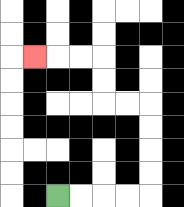{'start': '[2, 8]', 'end': '[1, 2]', 'path_directions': 'R,R,R,R,U,U,U,U,L,L,U,U,L,L,L', 'path_coordinates': '[[2, 8], [3, 8], [4, 8], [5, 8], [6, 8], [6, 7], [6, 6], [6, 5], [6, 4], [5, 4], [4, 4], [4, 3], [4, 2], [3, 2], [2, 2], [1, 2]]'}